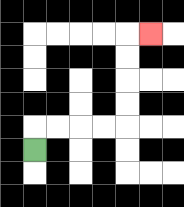{'start': '[1, 6]', 'end': '[6, 1]', 'path_directions': 'U,R,R,R,R,U,U,U,U,R', 'path_coordinates': '[[1, 6], [1, 5], [2, 5], [3, 5], [4, 5], [5, 5], [5, 4], [5, 3], [5, 2], [5, 1], [6, 1]]'}